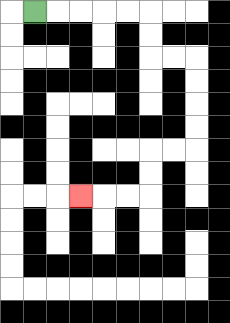{'start': '[1, 0]', 'end': '[3, 8]', 'path_directions': 'R,R,R,R,R,D,D,R,R,D,D,D,D,L,L,D,D,L,L,L', 'path_coordinates': '[[1, 0], [2, 0], [3, 0], [4, 0], [5, 0], [6, 0], [6, 1], [6, 2], [7, 2], [8, 2], [8, 3], [8, 4], [8, 5], [8, 6], [7, 6], [6, 6], [6, 7], [6, 8], [5, 8], [4, 8], [3, 8]]'}